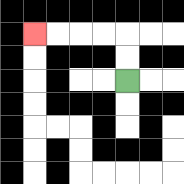{'start': '[5, 3]', 'end': '[1, 1]', 'path_directions': 'U,U,L,L,L,L', 'path_coordinates': '[[5, 3], [5, 2], [5, 1], [4, 1], [3, 1], [2, 1], [1, 1]]'}